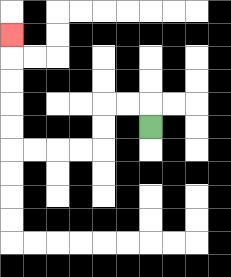{'start': '[6, 5]', 'end': '[0, 1]', 'path_directions': 'U,L,L,D,D,L,L,L,L,U,U,U,U,U', 'path_coordinates': '[[6, 5], [6, 4], [5, 4], [4, 4], [4, 5], [4, 6], [3, 6], [2, 6], [1, 6], [0, 6], [0, 5], [0, 4], [0, 3], [0, 2], [0, 1]]'}